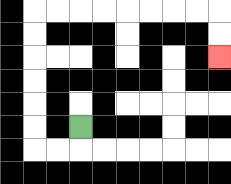{'start': '[3, 5]', 'end': '[9, 2]', 'path_directions': 'D,L,L,U,U,U,U,U,U,R,R,R,R,R,R,R,R,D,D', 'path_coordinates': '[[3, 5], [3, 6], [2, 6], [1, 6], [1, 5], [1, 4], [1, 3], [1, 2], [1, 1], [1, 0], [2, 0], [3, 0], [4, 0], [5, 0], [6, 0], [7, 0], [8, 0], [9, 0], [9, 1], [9, 2]]'}